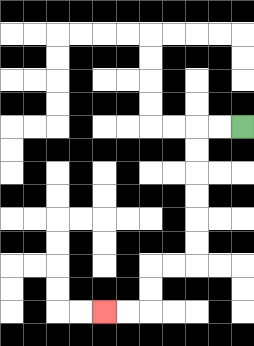{'start': '[10, 5]', 'end': '[4, 13]', 'path_directions': 'L,L,D,D,D,D,D,D,L,L,D,D,L,L', 'path_coordinates': '[[10, 5], [9, 5], [8, 5], [8, 6], [8, 7], [8, 8], [8, 9], [8, 10], [8, 11], [7, 11], [6, 11], [6, 12], [6, 13], [5, 13], [4, 13]]'}